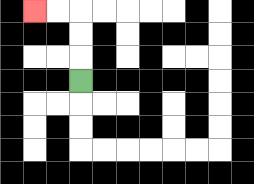{'start': '[3, 3]', 'end': '[1, 0]', 'path_directions': 'U,U,U,L,L', 'path_coordinates': '[[3, 3], [3, 2], [3, 1], [3, 0], [2, 0], [1, 0]]'}